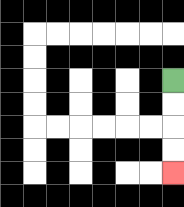{'start': '[7, 3]', 'end': '[7, 7]', 'path_directions': 'D,D,D,D', 'path_coordinates': '[[7, 3], [7, 4], [7, 5], [7, 6], [7, 7]]'}